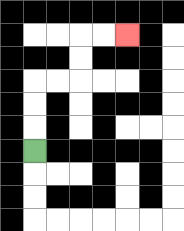{'start': '[1, 6]', 'end': '[5, 1]', 'path_directions': 'U,U,U,R,R,U,U,R,R', 'path_coordinates': '[[1, 6], [1, 5], [1, 4], [1, 3], [2, 3], [3, 3], [3, 2], [3, 1], [4, 1], [5, 1]]'}